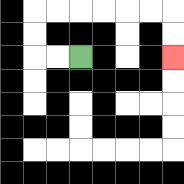{'start': '[3, 2]', 'end': '[7, 2]', 'path_directions': 'L,L,U,U,R,R,R,R,R,R,D,D', 'path_coordinates': '[[3, 2], [2, 2], [1, 2], [1, 1], [1, 0], [2, 0], [3, 0], [4, 0], [5, 0], [6, 0], [7, 0], [7, 1], [7, 2]]'}